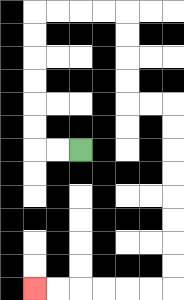{'start': '[3, 6]', 'end': '[1, 12]', 'path_directions': 'L,L,U,U,U,U,U,U,R,R,R,R,D,D,D,D,R,R,D,D,D,D,D,D,D,D,L,L,L,L,L,L', 'path_coordinates': '[[3, 6], [2, 6], [1, 6], [1, 5], [1, 4], [1, 3], [1, 2], [1, 1], [1, 0], [2, 0], [3, 0], [4, 0], [5, 0], [5, 1], [5, 2], [5, 3], [5, 4], [6, 4], [7, 4], [7, 5], [7, 6], [7, 7], [7, 8], [7, 9], [7, 10], [7, 11], [7, 12], [6, 12], [5, 12], [4, 12], [3, 12], [2, 12], [1, 12]]'}